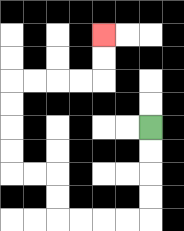{'start': '[6, 5]', 'end': '[4, 1]', 'path_directions': 'D,D,D,D,L,L,L,L,U,U,L,L,U,U,U,U,R,R,R,R,U,U', 'path_coordinates': '[[6, 5], [6, 6], [6, 7], [6, 8], [6, 9], [5, 9], [4, 9], [3, 9], [2, 9], [2, 8], [2, 7], [1, 7], [0, 7], [0, 6], [0, 5], [0, 4], [0, 3], [1, 3], [2, 3], [3, 3], [4, 3], [4, 2], [4, 1]]'}